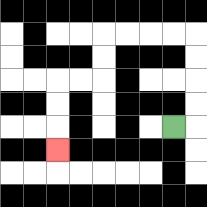{'start': '[7, 5]', 'end': '[2, 6]', 'path_directions': 'R,U,U,U,U,L,L,L,L,D,D,L,L,D,D,D', 'path_coordinates': '[[7, 5], [8, 5], [8, 4], [8, 3], [8, 2], [8, 1], [7, 1], [6, 1], [5, 1], [4, 1], [4, 2], [4, 3], [3, 3], [2, 3], [2, 4], [2, 5], [2, 6]]'}